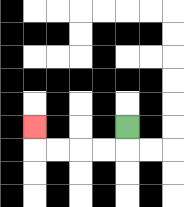{'start': '[5, 5]', 'end': '[1, 5]', 'path_directions': 'D,L,L,L,L,U', 'path_coordinates': '[[5, 5], [5, 6], [4, 6], [3, 6], [2, 6], [1, 6], [1, 5]]'}